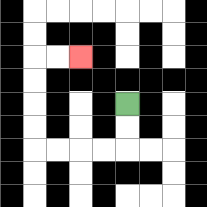{'start': '[5, 4]', 'end': '[3, 2]', 'path_directions': 'D,D,L,L,L,L,U,U,U,U,R,R', 'path_coordinates': '[[5, 4], [5, 5], [5, 6], [4, 6], [3, 6], [2, 6], [1, 6], [1, 5], [1, 4], [1, 3], [1, 2], [2, 2], [3, 2]]'}